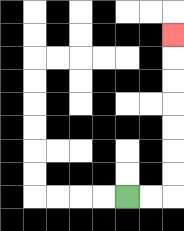{'start': '[5, 8]', 'end': '[7, 1]', 'path_directions': 'R,R,U,U,U,U,U,U,U', 'path_coordinates': '[[5, 8], [6, 8], [7, 8], [7, 7], [7, 6], [7, 5], [7, 4], [7, 3], [7, 2], [7, 1]]'}